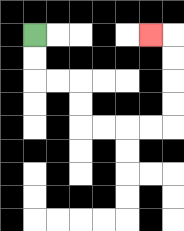{'start': '[1, 1]', 'end': '[6, 1]', 'path_directions': 'D,D,R,R,D,D,R,R,R,R,U,U,U,U,L', 'path_coordinates': '[[1, 1], [1, 2], [1, 3], [2, 3], [3, 3], [3, 4], [3, 5], [4, 5], [5, 5], [6, 5], [7, 5], [7, 4], [7, 3], [7, 2], [7, 1], [6, 1]]'}